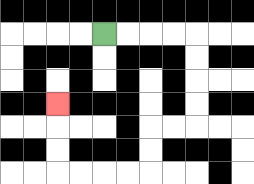{'start': '[4, 1]', 'end': '[2, 4]', 'path_directions': 'R,R,R,R,D,D,D,D,L,L,D,D,L,L,L,L,U,U,U', 'path_coordinates': '[[4, 1], [5, 1], [6, 1], [7, 1], [8, 1], [8, 2], [8, 3], [8, 4], [8, 5], [7, 5], [6, 5], [6, 6], [6, 7], [5, 7], [4, 7], [3, 7], [2, 7], [2, 6], [2, 5], [2, 4]]'}